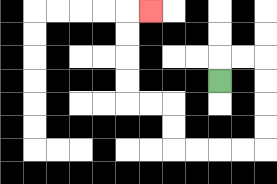{'start': '[9, 3]', 'end': '[6, 0]', 'path_directions': 'U,R,R,D,D,D,D,L,L,L,L,U,U,L,L,U,U,U,U,R', 'path_coordinates': '[[9, 3], [9, 2], [10, 2], [11, 2], [11, 3], [11, 4], [11, 5], [11, 6], [10, 6], [9, 6], [8, 6], [7, 6], [7, 5], [7, 4], [6, 4], [5, 4], [5, 3], [5, 2], [5, 1], [5, 0], [6, 0]]'}